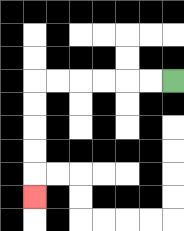{'start': '[7, 3]', 'end': '[1, 8]', 'path_directions': 'L,L,L,L,L,L,D,D,D,D,D', 'path_coordinates': '[[7, 3], [6, 3], [5, 3], [4, 3], [3, 3], [2, 3], [1, 3], [1, 4], [1, 5], [1, 6], [1, 7], [1, 8]]'}